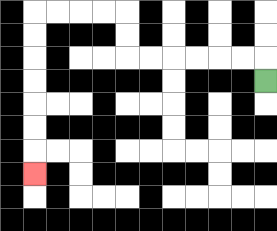{'start': '[11, 3]', 'end': '[1, 7]', 'path_directions': 'U,L,L,L,L,L,L,U,U,L,L,L,L,D,D,D,D,D,D,D', 'path_coordinates': '[[11, 3], [11, 2], [10, 2], [9, 2], [8, 2], [7, 2], [6, 2], [5, 2], [5, 1], [5, 0], [4, 0], [3, 0], [2, 0], [1, 0], [1, 1], [1, 2], [1, 3], [1, 4], [1, 5], [1, 6], [1, 7]]'}